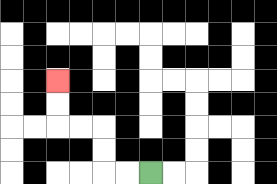{'start': '[6, 7]', 'end': '[2, 3]', 'path_directions': 'L,L,U,U,L,L,U,U', 'path_coordinates': '[[6, 7], [5, 7], [4, 7], [4, 6], [4, 5], [3, 5], [2, 5], [2, 4], [2, 3]]'}